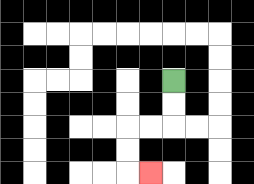{'start': '[7, 3]', 'end': '[6, 7]', 'path_directions': 'D,D,L,L,D,D,R', 'path_coordinates': '[[7, 3], [7, 4], [7, 5], [6, 5], [5, 5], [5, 6], [5, 7], [6, 7]]'}